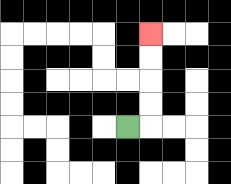{'start': '[5, 5]', 'end': '[6, 1]', 'path_directions': 'R,U,U,U,U', 'path_coordinates': '[[5, 5], [6, 5], [6, 4], [6, 3], [6, 2], [6, 1]]'}